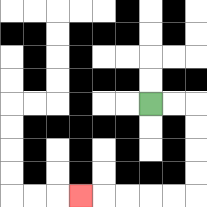{'start': '[6, 4]', 'end': '[3, 8]', 'path_directions': 'R,R,D,D,D,D,L,L,L,L,L', 'path_coordinates': '[[6, 4], [7, 4], [8, 4], [8, 5], [8, 6], [8, 7], [8, 8], [7, 8], [6, 8], [5, 8], [4, 8], [3, 8]]'}